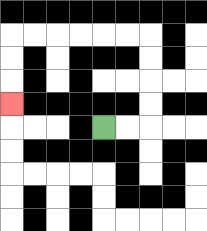{'start': '[4, 5]', 'end': '[0, 4]', 'path_directions': 'R,R,U,U,U,U,L,L,L,L,L,L,D,D,D', 'path_coordinates': '[[4, 5], [5, 5], [6, 5], [6, 4], [6, 3], [6, 2], [6, 1], [5, 1], [4, 1], [3, 1], [2, 1], [1, 1], [0, 1], [0, 2], [0, 3], [0, 4]]'}